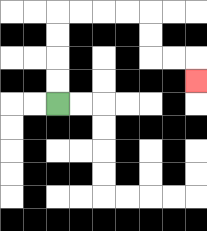{'start': '[2, 4]', 'end': '[8, 3]', 'path_directions': 'U,U,U,U,R,R,R,R,D,D,R,R,D', 'path_coordinates': '[[2, 4], [2, 3], [2, 2], [2, 1], [2, 0], [3, 0], [4, 0], [5, 0], [6, 0], [6, 1], [6, 2], [7, 2], [8, 2], [8, 3]]'}